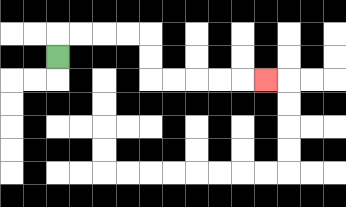{'start': '[2, 2]', 'end': '[11, 3]', 'path_directions': 'U,R,R,R,R,D,D,R,R,R,R,R', 'path_coordinates': '[[2, 2], [2, 1], [3, 1], [4, 1], [5, 1], [6, 1], [6, 2], [6, 3], [7, 3], [8, 3], [9, 3], [10, 3], [11, 3]]'}